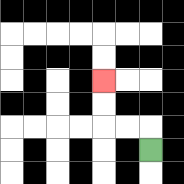{'start': '[6, 6]', 'end': '[4, 3]', 'path_directions': 'U,L,L,U,U', 'path_coordinates': '[[6, 6], [6, 5], [5, 5], [4, 5], [4, 4], [4, 3]]'}